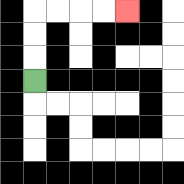{'start': '[1, 3]', 'end': '[5, 0]', 'path_directions': 'U,U,U,R,R,R,R', 'path_coordinates': '[[1, 3], [1, 2], [1, 1], [1, 0], [2, 0], [3, 0], [4, 0], [5, 0]]'}